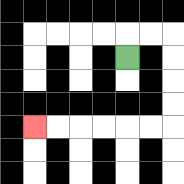{'start': '[5, 2]', 'end': '[1, 5]', 'path_directions': 'U,R,R,D,D,D,D,L,L,L,L,L,L', 'path_coordinates': '[[5, 2], [5, 1], [6, 1], [7, 1], [7, 2], [7, 3], [7, 4], [7, 5], [6, 5], [5, 5], [4, 5], [3, 5], [2, 5], [1, 5]]'}